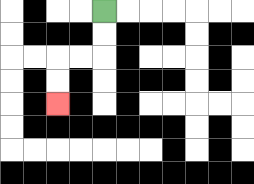{'start': '[4, 0]', 'end': '[2, 4]', 'path_directions': 'D,D,L,L,D,D', 'path_coordinates': '[[4, 0], [4, 1], [4, 2], [3, 2], [2, 2], [2, 3], [2, 4]]'}